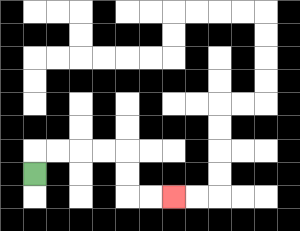{'start': '[1, 7]', 'end': '[7, 8]', 'path_directions': 'U,R,R,R,R,D,D,R,R', 'path_coordinates': '[[1, 7], [1, 6], [2, 6], [3, 6], [4, 6], [5, 6], [5, 7], [5, 8], [6, 8], [7, 8]]'}